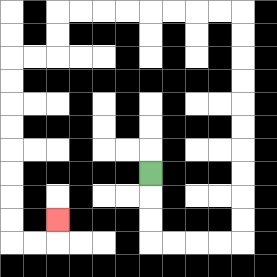{'start': '[6, 7]', 'end': '[2, 9]', 'path_directions': 'D,D,D,R,R,R,R,U,U,U,U,U,U,U,U,U,U,L,L,L,L,L,L,L,L,D,D,L,L,D,D,D,D,D,D,D,D,R,R,U', 'path_coordinates': '[[6, 7], [6, 8], [6, 9], [6, 10], [7, 10], [8, 10], [9, 10], [10, 10], [10, 9], [10, 8], [10, 7], [10, 6], [10, 5], [10, 4], [10, 3], [10, 2], [10, 1], [10, 0], [9, 0], [8, 0], [7, 0], [6, 0], [5, 0], [4, 0], [3, 0], [2, 0], [2, 1], [2, 2], [1, 2], [0, 2], [0, 3], [0, 4], [0, 5], [0, 6], [0, 7], [0, 8], [0, 9], [0, 10], [1, 10], [2, 10], [2, 9]]'}